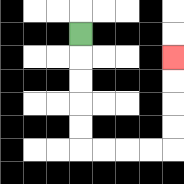{'start': '[3, 1]', 'end': '[7, 2]', 'path_directions': 'D,D,D,D,D,R,R,R,R,U,U,U,U', 'path_coordinates': '[[3, 1], [3, 2], [3, 3], [3, 4], [3, 5], [3, 6], [4, 6], [5, 6], [6, 6], [7, 6], [7, 5], [7, 4], [7, 3], [7, 2]]'}